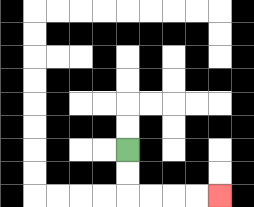{'start': '[5, 6]', 'end': '[9, 8]', 'path_directions': 'D,D,R,R,R,R', 'path_coordinates': '[[5, 6], [5, 7], [5, 8], [6, 8], [7, 8], [8, 8], [9, 8]]'}